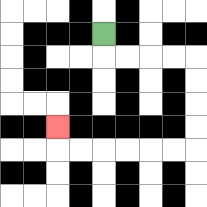{'start': '[4, 1]', 'end': '[2, 5]', 'path_directions': 'D,R,R,R,R,D,D,D,D,L,L,L,L,L,L,U', 'path_coordinates': '[[4, 1], [4, 2], [5, 2], [6, 2], [7, 2], [8, 2], [8, 3], [8, 4], [8, 5], [8, 6], [7, 6], [6, 6], [5, 6], [4, 6], [3, 6], [2, 6], [2, 5]]'}